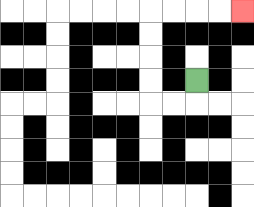{'start': '[8, 3]', 'end': '[10, 0]', 'path_directions': 'D,L,L,U,U,U,U,R,R,R,R', 'path_coordinates': '[[8, 3], [8, 4], [7, 4], [6, 4], [6, 3], [6, 2], [6, 1], [6, 0], [7, 0], [8, 0], [9, 0], [10, 0]]'}